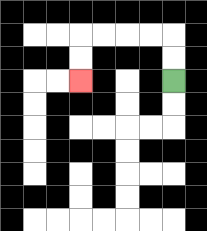{'start': '[7, 3]', 'end': '[3, 3]', 'path_directions': 'U,U,L,L,L,L,D,D', 'path_coordinates': '[[7, 3], [7, 2], [7, 1], [6, 1], [5, 1], [4, 1], [3, 1], [3, 2], [3, 3]]'}